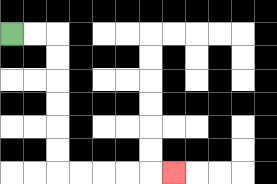{'start': '[0, 1]', 'end': '[7, 7]', 'path_directions': 'R,R,D,D,D,D,D,D,R,R,R,R,R', 'path_coordinates': '[[0, 1], [1, 1], [2, 1], [2, 2], [2, 3], [2, 4], [2, 5], [2, 6], [2, 7], [3, 7], [4, 7], [5, 7], [6, 7], [7, 7]]'}